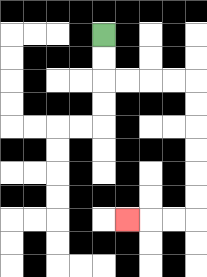{'start': '[4, 1]', 'end': '[5, 9]', 'path_directions': 'D,D,R,R,R,R,D,D,D,D,D,D,L,L,L', 'path_coordinates': '[[4, 1], [4, 2], [4, 3], [5, 3], [6, 3], [7, 3], [8, 3], [8, 4], [8, 5], [8, 6], [8, 7], [8, 8], [8, 9], [7, 9], [6, 9], [5, 9]]'}